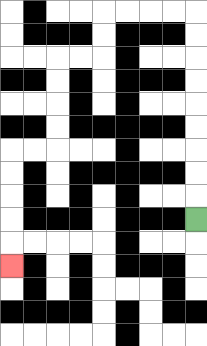{'start': '[8, 9]', 'end': '[0, 11]', 'path_directions': 'U,U,U,U,U,U,U,U,U,L,L,L,L,D,D,L,L,D,D,D,D,L,L,D,D,D,D,D', 'path_coordinates': '[[8, 9], [8, 8], [8, 7], [8, 6], [8, 5], [8, 4], [8, 3], [8, 2], [8, 1], [8, 0], [7, 0], [6, 0], [5, 0], [4, 0], [4, 1], [4, 2], [3, 2], [2, 2], [2, 3], [2, 4], [2, 5], [2, 6], [1, 6], [0, 6], [0, 7], [0, 8], [0, 9], [0, 10], [0, 11]]'}